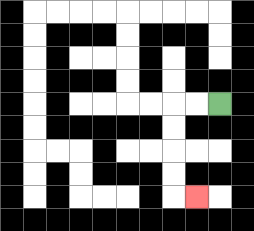{'start': '[9, 4]', 'end': '[8, 8]', 'path_directions': 'L,L,D,D,D,D,R', 'path_coordinates': '[[9, 4], [8, 4], [7, 4], [7, 5], [7, 6], [7, 7], [7, 8], [8, 8]]'}